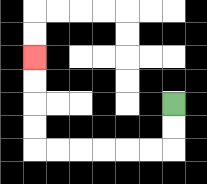{'start': '[7, 4]', 'end': '[1, 2]', 'path_directions': 'D,D,L,L,L,L,L,L,U,U,U,U', 'path_coordinates': '[[7, 4], [7, 5], [7, 6], [6, 6], [5, 6], [4, 6], [3, 6], [2, 6], [1, 6], [1, 5], [1, 4], [1, 3], [1, 2]]'}